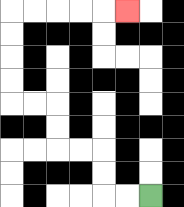{'start': '[6, 8]', 'end': '[5, 0]', 'path_directions': 'L,L,U,U,L,L,U,U,L,L,U,U,U,U,R,R,R,R,R', 'path_coordinates': '[[6, 8], [5, 8], [4, 8], [4, 7], [4, 6], [3, 6], [2, 6], [2, 5], [2, 4], [1, 4], [0, 4], [0, 3], [0, 2], [0, 1], [0, 0], [1, 0], [2, 0], [3, 0], [4, 0], [5, 0]]'}